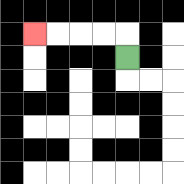{'start': '[5, 2]', 'end': '[1, 1]', 'path_directions': 'U,L,L,L,L', 'path_coordinates': '[[5, 2], [5, 1], [4, 1], [3, 1], [2, 1], [1, 1]]'}